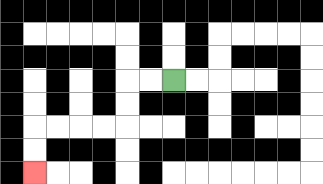{'start': '[7, 3]', 'end': '[1, 7]', 'path_directions': 'L,L,D,D,L,L,L,L,D,D', 'path_coordinates': '[[7, 3], [6, 3], [5, 3], [5, 4], [5, 5], [4, 5], [3, 5], [2, 5], [1, 5], [1, 6], [1, 7]]'}